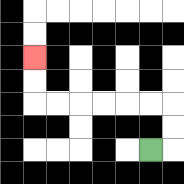{'start': '[6, 6]', 'end': '[1, 2]', 'path_directions': 'R,U,U,L,L,L,L,L,L,U,U', 'path_coordinates': '[[6, 6], [7, 6], [7, 5], [7, 4], [6, 4], [5, 4], [4, 4], [3, 4], [2, 4], [1, 4], [1, 3], [1, 2]]'}